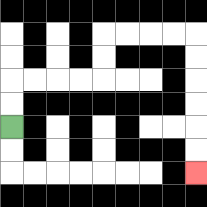{'start': '[0, 5]', 'end': '[8, 7]', 'path_directions': 'U,U,R,R,R,R,U,U,R,R,R,R,D,D,D,D,D,D', 'path_coordinates': '[[0, 5], [0, 4], [0, 3], [1, 3], [2, 3], [3, 3], [4, 3], [4, 2], [4, 1], [5, 1], [6, 1], [7, 1], [8, 1], [8, 2], [8, 3], [8, 4], [8, 5], [8, 6], [8, 7]]'}